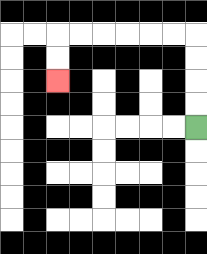{'start': '[8, 5]', 'end': '[2, 3]', 'path_directions': 'U,U,U,U,L,L,L,L,L,L,D,D', 'path_coordinates': '[[8, 5], [8, 4], [8, 3], [8, 2], [8, 1], [7, 1], [6, 1], [5, 1], [4, 1], [3, 1], [2, 1], [2, 2], [2, 3]]'}